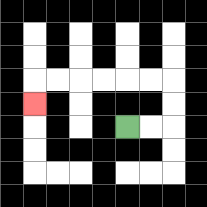{'start': '[5, 5]', 'end': '[1, 4]', 'path_directions': 'R,R,U,U,L,L,L,L,L,L,D', 'path_coordinates': '[[5, 5], [6, 5], [7, 5], [7, 4], [7, 3], [6, 3], [5, 3], [4, 3], [3, 3], [2, 3], [1, 3], [1, 4]]'}